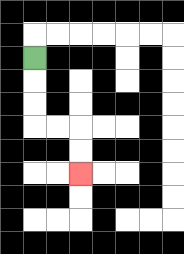{'start': '[1, 2]', 'end': '[3, 7]', 'path_directions': 'D,D,D,R,R,D,D', 'path_coordinates': '[[1, 2], [1, 3], [1, 4], [1, 5], [2, 5], [3, 5], [3, 6], [3, 7]]'}